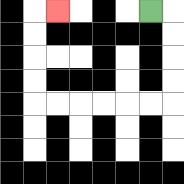{'start': '[6, 0]', 'end': '[2, 0]', 'path_directions': 'R,D,D,D,D,L,L,L,L,L,L,U,U,U,U,R', 'path_coordinates': '[[6, 0], [7, 0], [7, 1], [7, 2], [7, 3], [7, 4], [6, 4], [5, 4], [4, 4], [3, 4], [2, 4], [1, 4], [1, 3], [1, 2], [1, 1], [1, 0], [2, 0]]'}